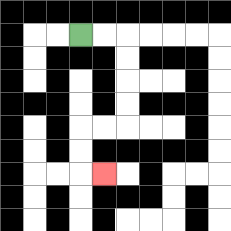{'start': '[3, 1]', 'end': '[4, 7]', 'path_directions': 'R,R,D,D,D,D,L,L,D,D,R', 'path_coordinates': '[[3, 1], [4, 1], [5, 1], [5, 2], [5, 3], [5, 4], [5, 5], [4, 5], [3, 5], [3, 6], [3, 7], [4, 7]]'}